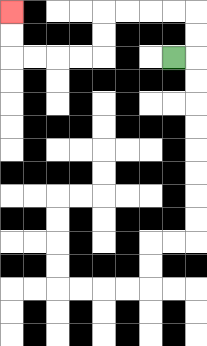{'start': '[7, 2]', 'end': '[0, 0]', 'path_directions': 'R,U,U,L,L,L,L,D,D,L,L,L,L,U,U', 'path_coordinates': '[[7, 2], [8, 2], [8, 1], [8, 0], [7, 0], [6, 0], [5, 0], [4, 0], [4, 1], [4, 2], [3, 2], [2, 2], [1, 2], [0, 2], [0, 1], [0, 0]]'}